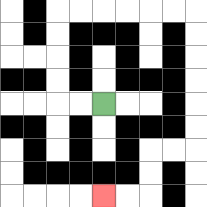{'start': '[4, 4]', 'end': '[4, 8]', 'path_directions': 'L,L,U,U,U,U,R,R,R,R,R,R,D,D,D,D,D,D,L,L,D,D,L,L', 'path_coordinates': '[[4, 4], [3, 4], [2, 4], [2, 3], [2, 2], [2, 1], [2, 0], [3, 0], [4, 0], [5, 0], [6, 0], [7, 0], [8, 0], [8, 1], [8, 2], [8, 3], [8, 4], [8, 5], [8, 6], [7, 6], [6, 6], [6, 7], [6, 8], [5, 8], [4, 8]]'}